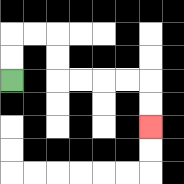{'start': '[0, 3]', 'end': '[6, 5]', 'path_directions': 'U,U,R,R,D,D,R,R,R,R,D,D', 'path_coordinates': '[[0, 3], [0, 2], [0, 1], [1, 1], [2, 1], [2, 2], [2, 3], [3, 3], [4, 3], [5, 3], [6, 3], [6, 4], [6, 5]]'}